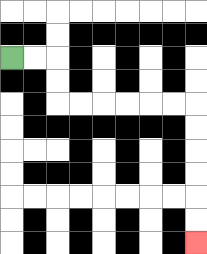{'start': '[0, 2]', 'end': '[8, 10]', 'path_directions': 'R,R,D,D,R,R,R,R,R,R,D,D,D,D,D,D', 'path_coordinates': '[[0, 2], [1, 2], [2, 2], [2, 3], [2, 4], [3, 4], [4, 4], [5, 4], [6, 4], [7, 4], [8, 4], [8, 5], [8, 6], [8, 7], [8, 8], [8, 9], [8, 10]]'}